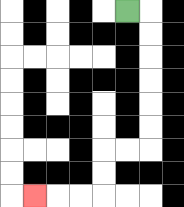{'start': '[5, 0]', 'end': '[1, 8]', 'path_directions': 'R,D,D,D,D,D,D,L,L,D,D,L,L,L', 'path_coordinates': '[[5, 0], [6, 0], [6, 1], [6, 2], [6, 3], [6, 4], [6, 5], [6, 6], [5, 6], [4, 6], [4, 7], [4, 8], [3, 8], [2, 8], [1, 8]]'}